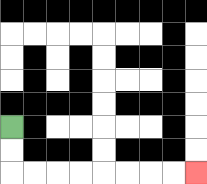{'start': '[0, 5]', 'end': '[8, 7]', 'path_directions': 'D,D,R,R,R,R,R,R,R,R', 'path_coordinates': '[[0, 5], [0, 6], [0, 7], [1, 7], [2, 7], [3, 7], [4, 7], [5, 7], [6, 7], [7, 7], [8, 7]]'}